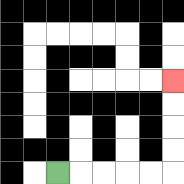{'start': '[2, 7]', 'end': '[7, 3]', 'path_directions': 'R,R,R,R,R,U,U,U,U', 'path_coordinates': '[[2, 7], [3, 7], [4, 7], [5, 7], [6, 7], [7, 7], [7, 6], [7, 5], [7, 4], [7, 3]]'}